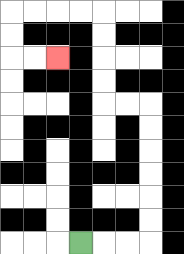{'start': '[3, 10]', 'end': '[2, 2]', 'path_directions': 'R,R,R,U,U,U,U,U,U,L,L,U,U,U,U,L,L,L,L,D,D,R,R', 'path_coordinates': '[[3, 10], [4, 10], [5, 10], [6, 10], [6, 9], [6, 8], [6, 7], [6, 6], [6, 5], [6, 4], [5, 4], [4, 4], [4, 3], [4, 2], [4, 1], [4, 0], [3, 0], [2, 0], [1, 0], [0, 0], [0, 1], [0, 2], [1, 2], [2, 2]]'}